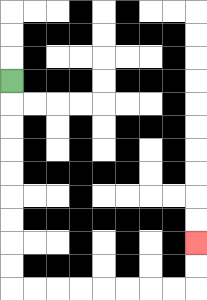{'start': '[0, 3]', 'end': '[8, 10]', 'path_directions': 'D,D,D,D,D,D,D,D,D,R,R,R,R,R,R,R,R,U,U', 'path_coordinates': '[[0, 3], [0, 4], [0, 5], [0, 6], [0, 7], [0, 8], [0, 9], [0, 10], [0, 11], [0, 12], [1, 12], [2, 12], [3, 12], [4, 12], [5, 12], [6, 12], [7, 12], [8, 12], [8, 11], [8, 10]]'}